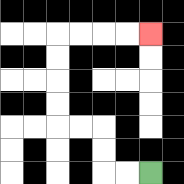{'start': '[6, 7]', 'end': '[6, 1]', 'path_directions': 'L,L,U,U,L,L,U,U,U,U,R,R,R,R', 'path_coordinates': '[[6, 7], [5, 7], [4, 7], [4, 6], [4, 5], [3, 5], [2, 5], [2, 4], [2, 3], [2, 2], [2, 1], [3, 1], [4, 1], [5, 1], [6, 1]]'}